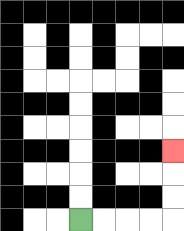{'start': '[3, 9]', 'end': '[7, 6]', 'path_directions': 'R,R,R,R,U,U,U', 'path_coordinates': '[[3, 9], [4, 9], [5, 9], [6, 9], [7, 9], [7, 8], [7, 7], [7, 6]]'}